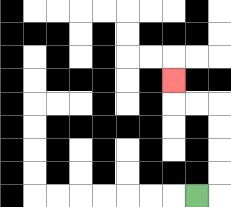{'start': '[8, 8]', 'end': '[7, 3]', 'path_directions': 'R,U,U,U,U,L,L,U', 'path_coordinates': '[[8, 8], [9, 8], [9, 7], [9, 6], [9, 5], [9, 4], [8, 4], [7, 4], [7, 3]]'}